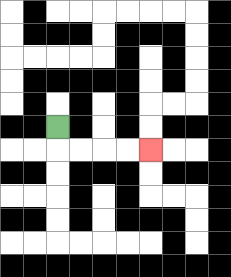{'start': '[2, 5]', 'end': '[6, 6]', 'path_directions': 'D,R,R,R,R', 'path_coordinates': '[[2, 5], [2, 6], [3, 6], [4, 6], [5, 6], [6, 6]]'}